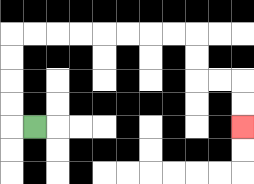{'start': '[1, 5]', 'end': '[10, 5]', 'path_directions': 'L,U,U,U,U,R,R,R,R,R,R,R,R,D,D,R,R,D,D', 'path_coordinates': '[[1, 5], [0, 5], [0, 4], [0, 3], [0, 2], [0, 1], [1, 1], [2, 1], [3, 1], [4, 1], [5, 1], [6, 1], [7, 1], [8, 1], [8, 2], [8, 3], [9, 3], [10, 3], [10, 4], [10, 5]]'}